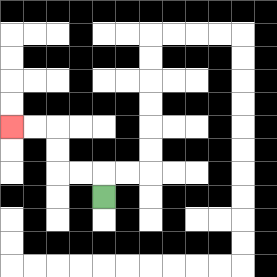{'start': '[4, 8]', 'end': '[0, 5]', 'path_directions': 'U,L,L,U,U,L,L', 'path_coordinates': '[[4, 8], [4, 7], [3, 7], [2, 7], [2, 6], [2, 5], [1, 5], [0, 5]]'}